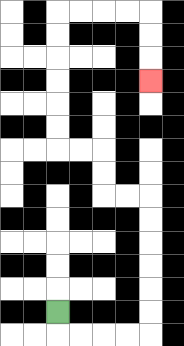{'start': '[2, 13]', 'end': '[6, 3]', 'path_directions': 'D,R,R,R,R,U,U,U,U,U,U,L,L,U,U,L,L,U,U,U,U,U,U,R,R,R,R,D,D,D', 'path_coordinates': '[[2, 13], [2, 14], [3, 14], [4, 14], [5, 14], [6, 14], [6, 13], [6, 12], [6, 11], [6, 10], [6, 9], [6, 8], [5, 8], [4, 8], [4, 7], [4, 6], [3, 6], [2, 6], [2, 5], [2, 4], [2, 3], [2, 2], [2, 1], [2, 0], [3, 0], [4, 0], [5, 0], [6, 0], [6, 1], [6, 2], [6, 3]]'}